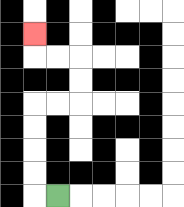{'start': '[2, 8]', 'end': '[1, 1]', 'path_directions': 'L,U,U,U,U,R,R,U,U,L,L,U', 'path_coordinates': '[[2, 8], [1, 8], [1, 7], [1, 6], [1, 5], [1, 4], [2, 4], [3, 4], [3, 3], [3, 2], [2, 2], [1, 2], [1, 1]]'}